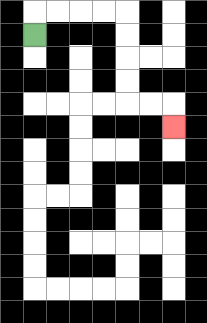{'start': '[1, 1]', 'end': '[7, 5]', 'path_directions': 'U,R,R,R,R,D,D,D,D,R,R,D', 'path_coordinates': '[[1, 1], [1, 0], [2, 0], [3, 0], [4, 0], [5, 0], [5, 1], [5, 2], [5, 3], [5, 4], [6, 4], [7, 4], [7, 5]]'}